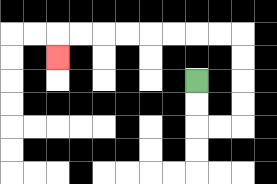{'start': '[8, 3]', 'end': '[2, 2]', 'path_directions': 'D,D,R,R,U,U,U,U,L,L,L,L,L,L,L,L,D', 'path_coordinates': '[[8, 3], [8, 4], [8, 5], [9, 5], [10, 5], [10, 4], [10, 3], [10, 2], [10, 1], [9, 1], [8, 1], [7, 1], [6, 1], [5, 1], [4, 1], [3, 1], [2, 1], [2, 2]]'}